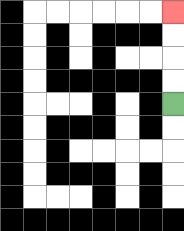{'start': '[7, 4]', 'end': '[7, 0]', 'path_directions': 'U,U,U,U', 'path_coordinates': '[[7, 4], [7, 3], [7, 2], [7, 1], [7, 0]]'}